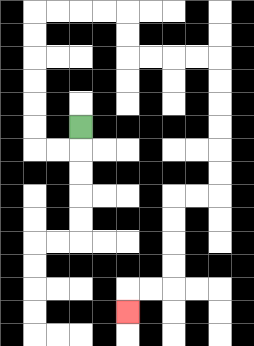{'start': '[3, 5]', 'end': '[5, 13]', 'path_directions': 'D,L,L,U,U,U,U,U,U,R,R,R,R,D,D,R,R,R,R,D,D,D,D,D,D,L,L,D,D,D,D,L,L,D', 'path_coordinates': '[[3, 5], [3, 6], [2, 6], [1, 6], [1, 5], [1, 4], [1, 3], [1, 2], [1, 1], [1, 0], [2, 0], [3, 0], [4, 0], [5, 0], [5, 1], [5, 2], [6, 2], [7, 2], [8, 2], [9, 2], [9, 3], [9, 4], [9, 5], [9, 6], [9, 7], [9, 8], [8, 8], [7, 8], [7, 9], [7, 10], [7, 11], [7, 12], [6, 12], [5, 12], [5, 13]]'}